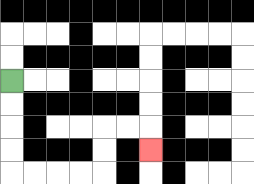{'start': '[0, 3]', 'end': '[6, 6]', 'path_directions': 'D,D,D,D,R,R,R,R,U,U,R,R,D', 'path_coordinates': '[[0, 3], [0, 4], [0, 5], [0, 6], [0, 7], [1, 7], [2, 7], [3, 7], [4, 7], [4, 6], [4, 5], [5, 5], [6, 5], [6, 6]]'}